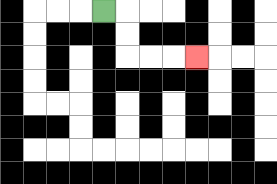{'start': '[4, 0]', 'end': '[8, 2]', 'path_directions': 'R,D,D,R,R,R', 'path_coordinates': '[[4, 0], [5, 0], [5, 1], [5, 2], [6, 2], [7, 2], [8, 2]]'}